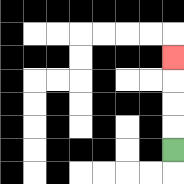{'start': '[7, 6]', 'end': '[7, 2]', 'path_directions': 'U,U,U,U', 'path_coordinates': '[[7, 6], [7, 5], [7, 4], [7, 3], [7, 2]]'}